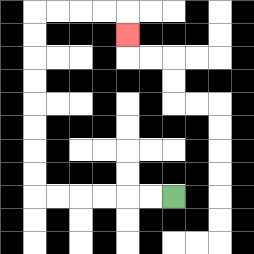{'start': '[7, 8]', 'end': '[5, 1]', 'path_directions': 'L,L,L,L,L,L,U,U,U,U,U,U,U,U,R,R,R,R,D', 'path_coordinates': '[[7, 8], [6, 8], [5, 8], [4, 8], [3, 8], [2, 8], [1, 8], [1, 7], [1, 6], [1, 5], [1, 4], [1, 3], [1, 2], [1, 1], [1, 0], [2, 0], [3, 0], [4, 0], [5, 0], [5, 1]]'}